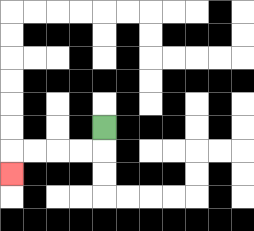{'start': '[4, 5]', 'end': '[0, 7]', 'path_directions': 'D,L,L,L,L,D', 'path_coordinates': '[[4, 5], [4, 6], [3, 6], [2, 6], [1, 6], [0, 6], [0, 7]]'}